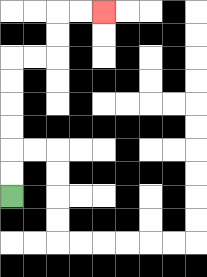{'start': '[0, 8]', 'end': '[4, 0]', 'path_directions': 'U,U,U,U,U,U,R,R,U,U,R,R', 'path_coordinates': '[[0, 8], [0, 7], [0, 6], [0, 5], [0, 4], [0, 3], [0, 2], [1, 2], [2, 2], [2, 1], [2, 0], [3, 0], [4, 0]]'}